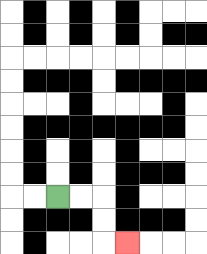{'start': '[2, 8]', 'end': '[5, 10]', 'path_directions': 'R,R,D,D,R', 'path_coordinates': '[[2, 8], [3, 8], [4, 8], [4, 9], [4, 10], [5, 10]]'}